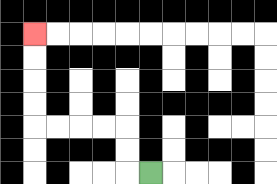{'start': '[6, 7]', 'end': '[1, 1]', 'path_directions': 'L,U,U,L,L,L,L,U,U,U,U', 'path_coordinates': '[[6, 7], [5, 7], [5, 6], [5, 5], [4, 5], [3, 5], [2, 5], [1, 5], [1, 4], [1, 3], [1, 2], [1, 1]]'}